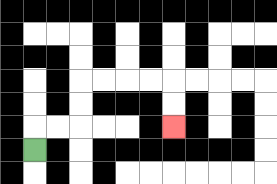{'start': '[1, 6]', 'end': '[7, 5]', 'path_directions': 'U,R,R,U,U,R,R,R,R,D,D', 'path_coordinates': '[[1, 6], [1, 5], [2, 5], [3, 5], [3, 4], [3, 3], [4, 3], [5, 3], [6, 3], [7, 3], [7, 4], [7, 5]]'}